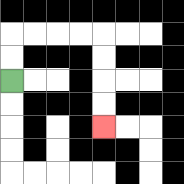{'start': '[0, 3]', 'end': '[4, 5]', 'path_directions': 'U,U,R,R,R,R,D,D,D,D', 'path_coordinates': '[[0, 3], [0, 2], [0, 1], [1, 1], [2, 1], [3, 1], [4, 1], [4, 2], [4, 3], [4, 4], [4, 5]]'}